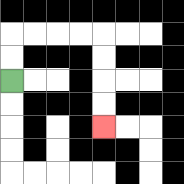{'start': '[0, 3]', 'end': '[4, 5]', 'path_directions': 'U,U,R,R,R,R,D,D,D,D', 'path_coordinates': '[[0, 3], [0, 2], [0, 1], [1, 1], [2, 1], [3, 1], [4, 1], [4, 2], [4, 3], [4, 4], [4, 5]]'}